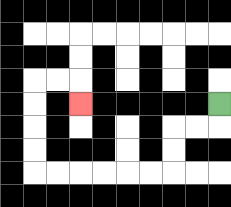{'start': '[9, 4]', 'end': '[3, 4]', 'path_directions': 'D,L,L,D,D,L,L,L,L,L,L,U,U,U,U,R,R,D', 'path_coordinates': '[[9, 4], [9, 5], [8, 5], [7, 5], [7, 6], [7, 7], [6, 7], [5, 7], [4, 7], [3, 7], [2, 7], [1, 7], [1, 6], [1, 5], [1, 4], [1, 3], [2, 3], [3, 3], [3, 4]]'}